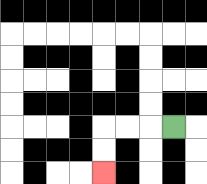{'start': '[7, 5]', 'end': '[4, 7]', 'path_directions': 'L,L,L,D,D', 'path_coordinates': '[[7, 5], [6, 5], [5, 5], [4, 5], [4, 6], [4, 7]]'}